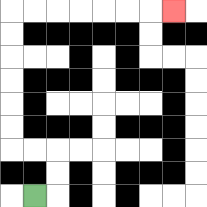{'start': '[1, 8]', 'end': '[7, 0]', 'path_directions': 'R,U,U,L,L,U,U,U,U,U,U,R,R,R,R,R,R,R', 'path_coordinates': '[[1, 8], [2, 8], [2, 7], [2, 6], [1, 6], [0, 6], [0, 5], [0, 4], [0, 3], [0, 2], [0, 1], [0, 0], [1, 0], [2, 0], [3, 0], [4, 0], [5, 0], [6, 0], [7, 0]]'}